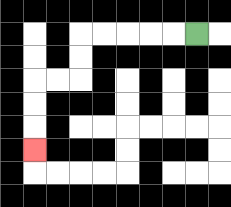{'start': '[8, 1]', 'end': '[1, 6]', 'path_directions': 'L,L,L,L,L,D,D,L,L,D,D,D', 'path_coordinates': '[[8, 1], [7, 1], [6, 1], [5, 1], [4, 1], [3, 1], [3, 2], [3, 3], [2, 3], [1, 3], [1, 4], [1, 5], [1, 6]]'}